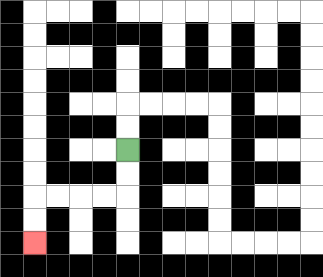{'start': '[5, 6]', 'end': '[1, 10]', 'path_directions': 'D,D,L,L,L,L,D,D', 'path_coordinates': '[[5, 6], [5, 7], [5, 8], [4, 8], [3, 8], [2, 8], [1, 8], [1, 9], [1, 10]]'}